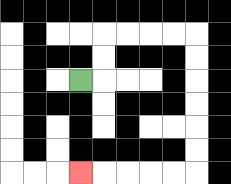{'start': '[3, 3]', 'end': '[3, 7]', 'path_directions': 'R,U,U,R,R,R,R,D,D,D,D,D,D,L,L,L,L,L', 'path_coordinates': '[[3, 3], [4, 3], [4, 2], [4, 1], [5, 1], [6, 1], [7, 1], [8, 1], [8, 2], [8, 3], [8, 4], [8, 5], [8, 6], [8, 7], [7, 7], [6, 7], [5, 7], [4, 7], [3, 7]]'}